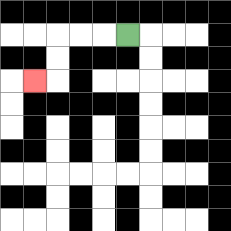{'start': '[5, 1]', 'end': '[1, 3]', 'path_directions': 'L,L,L,D,D,L', 'path_coordinates': '[[5, 1], [4, 1], [3, 1], [2, 1], [2, 2], [2, 3], [1, 3]]'}